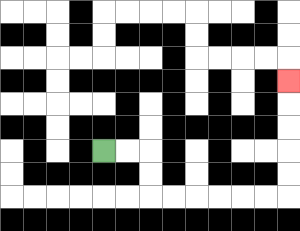{'start': '[4, 6]', 'end': '[12, 3]', 'path_directions': 'R,R,D,D,R,R,R,R,R,R,U,U,U,U,U', 'path_coordinates': '[[4, 6], [5, 6], [6, 6], [6, 7], [6, 8], [7, 8], [8, 8], [9, 8], [10, 8], [11, 8], [12, 8], [12, 7], [12, 6], [12, 5], [12, 4], [12, 3]]'}